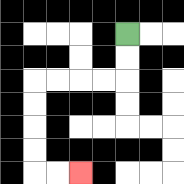{'start': '[5, 1]', 'end': '[3, 7]', 'path_directions': 'D,D,L,L,L,L,D,D,D,D,R,R', 'path_coordinates': '[[5, 1], [5, 2], [5, 3], [4, 3], [3, 3], [2, 3], [1, 3], [1, 4], [1, 5], [1, 6], [1, 7], [2, 7], [3, 7]]'}